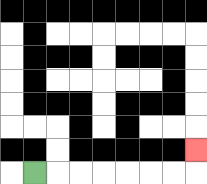{'start': '[1, 7]', 'end': '[8, 6]', 'path_directions': 'R,R,R,R,R,R,R,U', 'path_coordinates': '[[1, 7], [2, 7], [3, 7], [4, 7], [5, 7], [6, 7], [7, 7], [8, 7], [8, 6]]'}